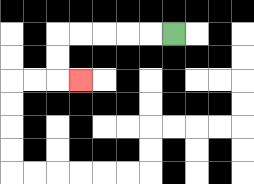{'start': '[7, 1]', 'end': '[3, 3]', 'path_directions': 'L,L,L,L,L,D,D,R', 'path_coordinates': '[[7, 1], [6, 1], [5, 1], [4, 1], [3, 1], [2, 1], [2, 2], [2, 3], [3, 3]]'}